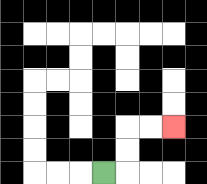{'start': '[4, 7]', 'end': '[7, 5]', 'path_directions': 'R,U,U,R,R', 'path_coordinates': '[[4, 7], [5, 7], [5, 6], [5, 5], [6, 5], [7, 5]]'}